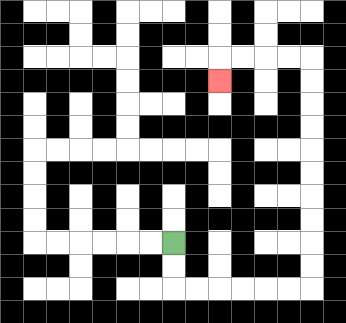{'start': '[7, 10]', 'end': '[9, 3]', 'path_directions': 'D,D,R,R,R,R,R,R,U,U,U,U,U,U,U,U,U,U,L,L,L,L,D', 'path_coordinates': '[[7, 10], [7, 11], [7, 12], [8, 12], [9, 12], [10, 12], [11, 12], [12, 12], [13, 12], [13, 11], [13, 10], [13, 9], [13, 8], [13, 7], [13, 6], [13, 5], [13, 4], [13, 3], [13, 2], [12, 2], [11, 2], [10, 2], [9, 2], [9, 3]]'}